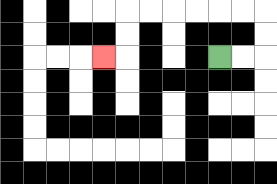{'start': '[9, 2]', 'end': '[4, 2]', 'path_directions': 'R,R,U,U,L,L,L,L,L,L,D,D,L', 'path_coordinates': '[[9, 2], [10, 2], [11, 2], [11, 1], [11, 0], [10, 0], [9, 0], [8, 0], [7, 0], [6, 0], [5, 0], [5, 1], [5, 2], [4, 2]]'}